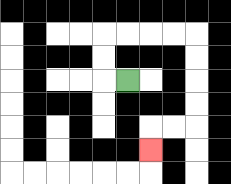{'start': '[5, 3]', 'end': '[6, 6]', 'path_directions': 'L,U,U,R,R,R,R,D,D,D,D,L,L,D', 'path_coordinates': '[[5, 3], [4, 3], [4, 2], [4, 1], [5, 1], [6, 1], [7, 1], [8, 1], [8, 2], [8, 3], [8, 4], [8, 5], [7, 5], [6, 5], [6, 6]]'}